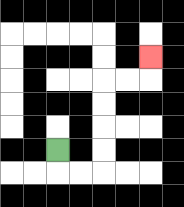{'start': '[2, 6]', 'end': '[6, 2]', 'path_directions': 'D,R,R,U,U,U,U,R,R,U', 'path_coordinates': '[[2, 6], [2, 7], [3, 7], [4, 7], [4, 6], [4, 5], [4, 4], [4, 3], [5, 3], [6, 3], [6, 2]]'}